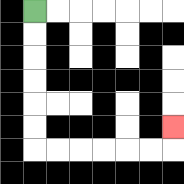{'start': '[1, 0]', 'end': '[7, 5]', 'path_directions': 'D,D,D,D,D,D,R,R,R,R,R,R,U', 'path_coordinates': '[[1, 0], [1, 1], [1, 2], [1, 3], [1, 4], [1, 5], [1, 6], [2, 6], [3, 6], [4, 6], [5, 6], [6, 6], [7, 6], [7, 5]]'}